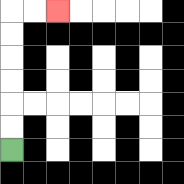{'start': '[0, 6]', 'end': '[2, 0]', 'path_directions': 'U,U,U,U,U,U,R,R', 'path_coordinates': '[[0, 6], [0, 5], [0, 4], [0, 3], [0, 2], [0, 1], [0, 0], [1, 0], [2, 0]]'}